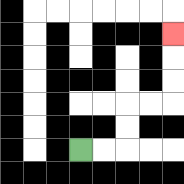{'start': '[3, 6]', 'end': '[7, 1]', 'path_directions': 'R,R,U,U,R,R,U,U,U', 'path_coordinates': '[[3, 6], [4, 6], [5, 6], [5, 5], [5, 4], [6, 4], [7, 4], [7, 3], [7, 2], [7, 1]]'}